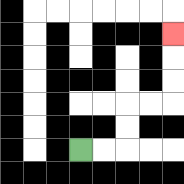{'start': '[3, 6]', 'end': '[7, 1]', 'path_directions': 'R,R,U,U,R,R,U,U,U', 'path_coordinates': '[[3, 6], [4, 6], [5, 6], [5, 5], [5, 4], [6, 4], [7, 4], [7, 3], [7, 2], [7, 1]]'}